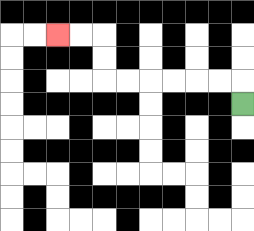{'start': '[10, 4]', 'end': '[2, 1]', 'path_directions': 'U,L,L,L,L,L,L,U,U,L,L', 'path_coordinates': '[[10, 4], [10, 3], [9, 3], [8, 3], [7, 3], [6, 3], [5, 3], [4, 3], [4, 2], [4, 1], [3, 1], [2, 1]]'}